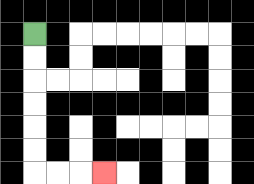{'start': '[1, 1]', 'end': '[4, 7]', 'path_directions': 'D,D,D,D,D,D,R,R,R', 'path_coordinates': '[[1, 1], [1, 2], [1, 3], [1, 4], [1, 5], [1, 6], [1, 7], [2, 7], [3, 7], [4, 7]]'}